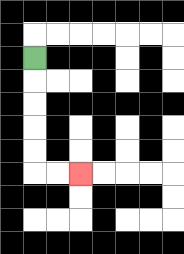{'start': '[1, 2]', 'end': '[3, 7]', 'path_directions': 'D,D,D,D,D,R,R', 'path_coordinates': '[[1, 2], [1, 3], [1, 4], [1, 5], [1, 6], [1, 7], [2, 7], [3, 7]]'}